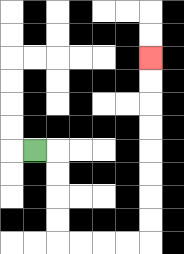{'start': '[1, 6]', 'end': '[6, 2]', 'path_directions': 'R,D,D,D,D,R,R,R,R,U,U,U,U,U,U,U,U', 'path_coordinates': '[[1, 6], [2, 6], [2, 7], [2, 8], [2, 9], [2, 10], [3, 10], [4, 10], [5, 10], [6, 10], [6, 9], [6, 8], [6, 7], [6, 6], [6, 5], [6, 4], [6, 3], [6, 2]]'}